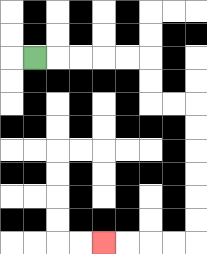{'start': '[1, 2]', 'end': '[4, 10]', 'path_directions': 'R,R,R,R,R,D,D,R,R,D,D,D,D,D,D,L,L,L,L', 'path_coordinates': '[[1, 2], [2, 2], [3, 2], [4, 2], [5, 2], [6, 2], [6, 3], [6, 4], [7, 4], [8, 4], [8, 5], [8, 6], [8, 7], [8, 8], [8, 9], [8, 10], [7, 10], [6, 10], [5, 10], [4, 10]]'}